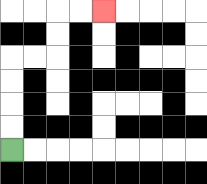{'start': '[0, 6]', 'end': '[4, 0]', 'path_directions': 'U,U,U,U,R,R,U,U,R,R', 'path_coordinates': '[[0, 6], [0, 5], [0, 4], [0, 3], [0, 2], [1, 2], [2, 2], [2, 1], [2, 0], [3, 0], [4, 0]]'}